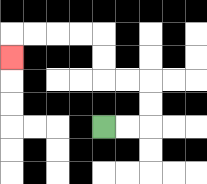{'start': '[4, 5]', 'end': '[0, 2]', 'path_directions': 'R,R,U,U,L,L,U,U,L,L,L,L,D', 'path_coordinates': '[[4, 5], [5, 5], [6, 5], [6, 4], [6, 3], [5, 3], [4, 3], [4, 2], [4, 1], [3, 1], [2, 1], [1, 1], [0, 1], [0, 2]]'}